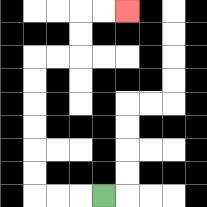{'start': '[4, 8]', 'end': '[5, 0]', 'path_directions': 'L,L,L,U,U,U,U,U,U,R,R,U,U,R,R', 'path_coordinates': '[[4, 8], [3, 8], [2, 8], [1, 8], [1, 7], [1, 6], [1, 5], [1, 4], [1, 3], [1, 2], [2, 2], [3, 2], [3, 1], [3, 0], [4, 0], [5, 0]]'}